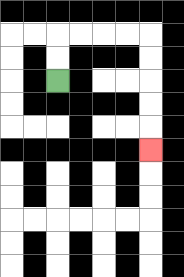{'start': '[2, 3]', 'end': '[6, 6]', 'path_directions': 'U,U,R,R,R,R,D,D,D,D,D', 'path_coordinates': '[[2, 3], [2, 2], [2, 1], [3, 1], [4, 1], [5, 1], [6, 1], [6, 2], [6, 3], [6, 4], [6, 5], [6, 6]]'}